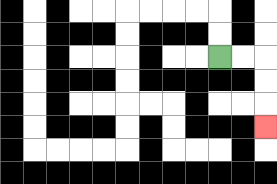{'start': '[9, 2]', 'end': '[11, 5]', 'path_directions': 'R,R,D,D,D', 'path_coordinates': '[[9, 2], [10, 2], [11, 2], [11, 3], [11, 4], [11, 5]]'}